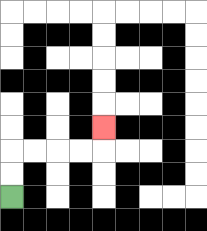{'start': '[0, 8]', 'end': '[4, 5]', 'path_directions': 'U,U,R,R,R,R,U', 'path_coordinates': '[[0, 8], [0, 7], [0, 6], [1, 6], [2, 6], [3, 6], [4, 6], [4, 5]]'}